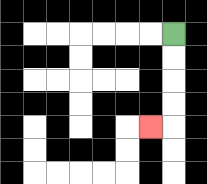{'start': '[7, 1]', 'end': '[6, 5]', 'path_directions': 'D,D,D,D,L', 'path_coordinates': '[[7, 1], [7, 2], [7, 3], [7, 4], [7, 5], [6, 5]]'}